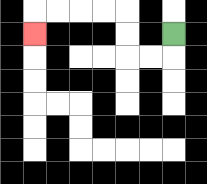{'start': '[7, 1]', 'end': '[1, 1]', 'path_directions': 'D,L,L,U,U,L,L,L,L,D', 'path_coordinates': '[[7, 1], [7, 2], [6, 2], [5, 2], [5, 1], [5, 0], [4, 0], [3, 0], [2, 0], [1, 0], [1, 1]]'}